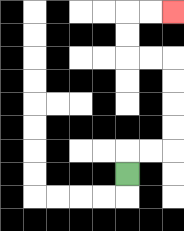{'start': '[5, 7]', 'end': '[7, 0]', 'path_directions': 'U,R,R,U,U,U,U,L,L,U,U,R,R', 'path_coordinates': '[[5, 7], [5, 6], [6, 6], [7, 6], [7, 5], [7, 4], [7, 3], [7, 2], [6, 2], [5, 2], [5, 1], [5, 0], [6, 0], [7, 0]]'}